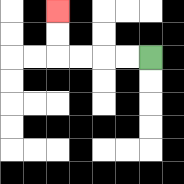{'start': '[6, 2]', 'end': '[2, 0]', 'path_directions': 'L,L,L,L,U,U', 'path_coordinates': '[[6, 2], [5, 2], [4, 2], [3, 2], [2, 2], [2, 1], [2, 0]]'}